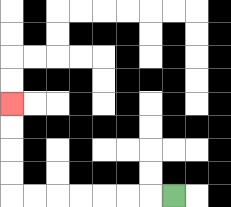{'start': '[7, 8]', 'end': '[0, 4]', 'path_directions': 'L,L,L,L,L,L,L,U,U,U,U', 'path_coordinates': '[[7, 8], [6, 8], [5, 8], [4, 8], [3, 8], [2, 8], [1, 8], [0, 8], [0, 7], [0, 6], [0, 5], [0, 4]]'}